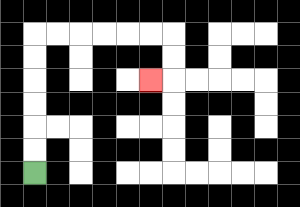{'start': '[1, 7]', 'end': '[6, 3]', 'path_directions': 'U,U,U,U,U,U,R,R,R,R,R,R,D,D,L', 'path_coordinates': '[[1, 7], [1, 6], [1, 5], [1, 4], [1, 3], [1, 2], [1, 1], [2, 1], [3, 1], [4, 1], [5, 1], [6, 1], [7, 1], [7, 2], [7, 3], [6, 3]]'}